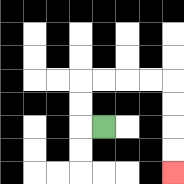{'start': '[4, 5]', 'end': '[7, 7]', 'path_directions': 'L,U,U,R,R,R,R,D,D,D,D', 'path_coordinates': '[[4, 5], [3, 5], [3, 4], [3, 3], [4, 3], [5, 3], [6, 3], [7, 3], [7, 4], [7, 5], [7, 6], [7, 7]]'}